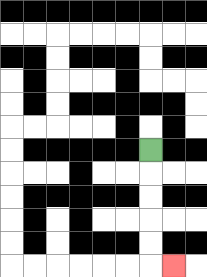{'start': '[6, 6]', 'end': '[7, 11]', 'path_directions': 'D,D,D,D,D,R', 'path_coordinates': '[[6, 6], [6, 7], [6, 8], [6, 9], [6, 10], [6, 11], [7, 11]]'}